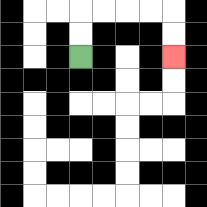{'start': '[3, 2]', 'end': '[7, 2]', 'path_directions': 'U,U,R,R,R,R,D,D', 'path_coordinates': '[[3, 2], [3, 1], [3, 0], [4, 0], [5, 0], [6, 0], [7, 0], [7, 1], [7, 2]]'}